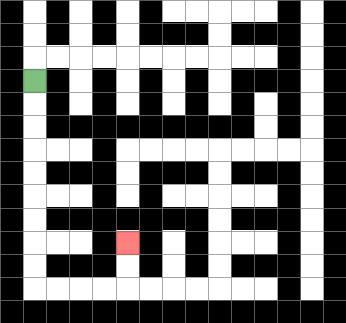{'start': '[1, 3]', 'end': '[5, 10]', 'path_directions': 'D,D,D,D,D,D,D,D,D,R,R,R,R,U,U', 'path_coordinates': '[[1, 3], [1, 4], [1, 5], [1, 6], [1, 7], [1, 8], [1, 9], [1, 10], [1, 11], [1, 12], [2, 12], [3, 12], [4, 12], [5, 12], [5, 11], [5, 10]]'}